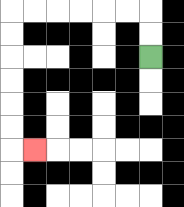{'start': '[6, 2]', 'end': '[1, 6]', 'path_directions': 'U,U,L,L,L,L,L,L,D,D,D,D,D,D,R', 'path_coordinates': '[[6, 2], [6, 1], [6, 0], [5, 0], [4, 0], [3, 0], [2, 0], [1, 0], [0, 0], [0, 1], [0, 2], [0, 3], [0, 4], [0, 5], [0, 6], [1, 6]]'}